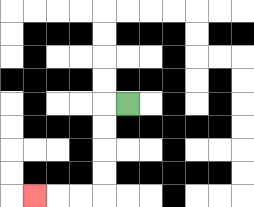{'start': '[5, 4]', 'end': '[1, 8]', 'path_directions': 'L,D,D,D,D,L,L,L', 'path_coordinates': '[[5, 4], [4, 4], [4, 5], [4, 6], [4, 7], [4, 8], [3, 8], [2, 8], [1, 8]]'}